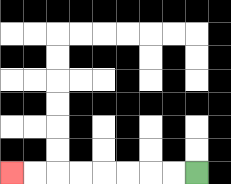{'start': '[8, 7]', 'end': '[0, 7]', 'path_directions': 'L,L,L,L,L,L,L,L', 'path_coordinates': '[[8, 7], [7, 7], [6, 7], [5, 7], [4, 7], [3, 7], [2, 7], [1, 7], [0, 7]]'}